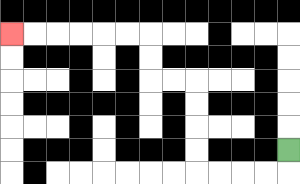{'start': '[12, 6]', 'end': '[0, 1]', 'path_directions': 'D,L,L,L,L,U,U,U,U,L,L,U,U,L,L,L,L,L,L', 'path_coordinates': '[[12, 6], [12, 7], [11, 7], [10, 7], [9, 7], [8, 7], [8, 6], [8, 5], [8, 4], [8, 3], [7, 3], [6, 3], [6, 2], [6, 1], [5, 1], [4, 1], [3, 1], [2, 1], [1, 1], [0, 1]]'}